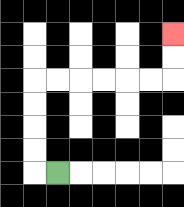{'start': '[2, 7]', 'end': '[7, 1]', 'path_directions': 'L,U,U,U,U,R,R,R,R,R,R,U,U', 'path_coordinates': '[[2, 7], [1, 7], [1, 6], [1, 5], [1, 4], [1, 3], [2, 3], [3, 3], [4, 3], [5, 3], [6, 3], [7, 3], [7, 2], [7, 1]]'}